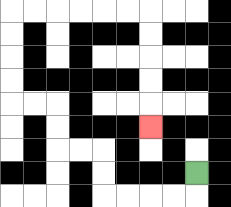{'start': '[8, 7]', 'end': '[6, 5]', 'path_directions': 'D,L,L,L,L,U,U,L,L,U,U,L,L,U,U,U,U,R,R,R,R,R,R,D,D,D,D,D', 'path_coordinates': '[[8, 7], [8, 8], [7, 8], [6, 8], [5, 8], [4, 8], [4, 7], [4, 6], [3, 6], [2, 6], [2, 5], [2, 4], [1, 4], [0, 4], [0, 3], [0, 2], [0, 1], [0, 0], [1, 0], [2, 0], [3, 0], [4, 0], [5, 0], [6, 0], [6, 1], [6, 2], [6, 3], [6, 4], [6, 5]]'}